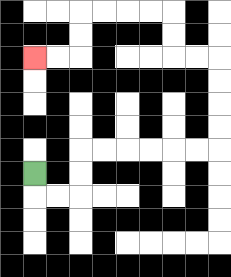{'start': '[1, 7]', 'end': '[1, 2]', 'path_directions': 'D,R,R,U,U,R,R,R,R,R,R,U,U,U,U,L,L,U,U,L,L,L,L,D,D,L,L', 'path_coordinates': '[[1, 7], [1, 8], [2, 8], [3, 8], [3, 7], [3, 6], [4, 6], [5, 6], [6, 6], [7, 6], [8, 6], [9, 6], [9, 5], [9, 4], [9, 3], [9, 2], [8, 2], [7, 2], [7, 1], [7, 0], [6, 0], [5, 0], [4, 0], [3, 0], [3, 1], [3, 2], [2, 2], [1, 2]]'}